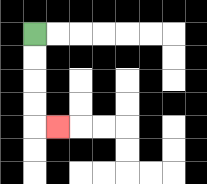{'start': '[1, 1]', 'end': '[2, 5]', 'path_directions': 'D,D,D,D,R', 'path_coordinates': '[[1, 1], [1, 2], [1, 3], [1, 4], [1, 5], [2, 5]]'}